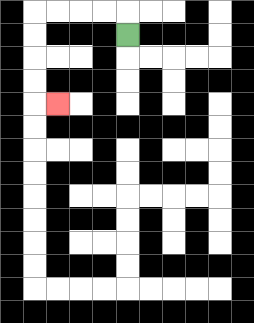{'start': '[5, 1]', 'end': '[2, 4]', 'path_directions': 'U,L,L,L,L,D,D,D,D,R', 'path_coordinates': '[[5, 1], [5, 0], [4, 0], [3, 0], [2, 0], [1, 0], [1, 1], [1, 2], [1, 3], [1, 4], [2, 4]]'}